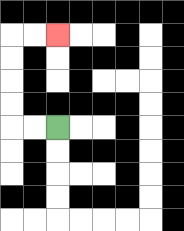{'start': '[2, 5]', 'end': '[2, 1]', 'path_directions': 'L,L,U,U,U,U,R,R', 'path_coordinates': '[[2, 5], [1, 5], [0, 5], [0, 4], [0, 3], [0, 2], [0, 1], [1, 1], [2, 1]]'}